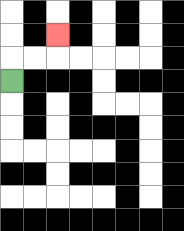{'start': '[0, 3]', 'end': '[2, 1]', 'path_directions': 'U,R,R,U', 'path_coordinates': '[[0, 3], [0, 2], [1, 2], [2, 2], [2, 1]]'}